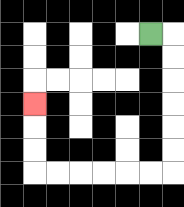{'start': '[6, 1]', 'end': '[1, 4]', 'path_directions': 'R,D,D,D,D,D,D,L,L,L,L,L,L,U,U,U', 'path_coordinates': '[[6, 1], [7, 1], [7, 2], [7, 3], [7, 4], [7, 5], [7, 6], [7, 7], [6, 7], [5, 7], [4, 7], [3, 7], [2, 7], [1, 7], [1, 6], [1, 5], [1, 4]]'}